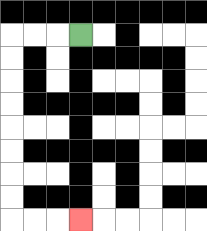{'start': '[3, 1]', 'end': '[3, 9]', 'path_directions': 'L,L,L,D,D,D,D,D,D,D,D,R,R,R', 'path_coordinates': '[[3, 1], [2, 1], [1, 1], [0, 1], [0, 2], [0, 3], [0, 4], [0, 5], [0, 6], [0, 7], [0, 8], [0, 9], [1, 9], [2, 9], [3, 9]]'}